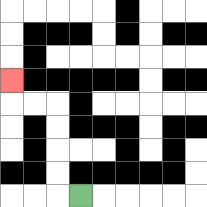{'start': '[3, 8]', 'end': '[0, 3]', 'path_directions': 'L,U,U,U,U,L,L,U', 'path_coordinates': '[[3, 8], [2, 8], [2, 7], [2, 6], [2, 5], [2, 4], [1, 4], [0, 4], [0, 3]]'}